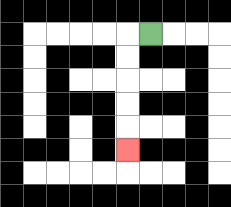{'start': '[6, 1]', 'end': '[5, 6]', 'path_directions': 'L,D,D,D,D,D', 'path_coordinates': '[[6, 1], [5, 1], [5, 2], [5, 3], [5, 4], [5, 5], [5, 6]]'}